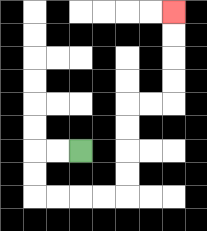{'start': '[3, 6]', 'end': '[7, 0]', 'path_directions': 'L,L,D,D,R,R,R,R,U,U,U,U,R,R,U,U,U,U', 'path_coordinates': '[[3, 6], [2, 6], [1, 6], [1, 7], [1, 8], [2, 8], [3, 8], [4, 8], [5, 8], [5, 7], [5, 6], [5, 5], [5, 4], [6, 4], [7, 4], [7, 3], [7, 2], [7, 1], [7, 0]]'}